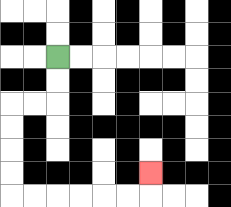{'start': '[2, 2]', 'end': '[6, 7]', 'path_directions': 'D,D,L,L,D,D,D,D,R,R,R,R,R,R,U', 'path_coordinates': '[[2, 2], [2, 3], [2, 4], [1, 4], [0, 4], [0, 5], [0, 6], [0, 7], [0, 8], [1, 8], [2, 8], [3, 8], [4, 8], [5, 8], [6, 8], [6, 7]]'}